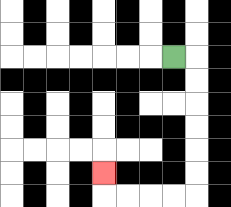{'start': '[7, 2]', 'end': '[4, 7]', 'path_directions': 'R,D,D,D,D,D,D,L,L,L,L,U', 'path_coordinates': '[[7, 2], [8, 2], [8, 3], [8, 4], [8, 5], [8, 6], [8, 7], [8, 8], [7, 8], [6, 8], [5, 8], [4, 8], [4, 7]]'}